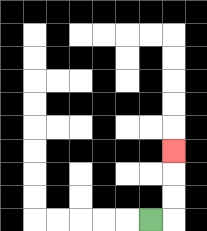{'start': '[6, 9]', 'end': '[7, 6]', 'path_directions': 'R,U,U,U', 'path_coordinates': '[[6, 9], [7, 9], [7, 8], [7, 7], [7, 6]]'}